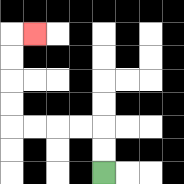{'start': '[4, 7]', 'end': '[1, 1]', 'path_directions': 'U,U,L,L,L,L,U,U,U,U,R', 'path_coordinates': '[[4, 7], [4, 6], [4, 5], [3, 5], [2, 5], [1, 5], [0, 5], [0, 4], [0, 3], [0, 2], [0, 1], [1, 1]]'}